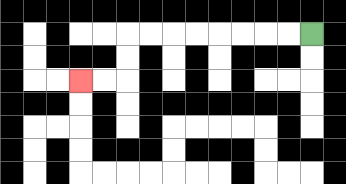{'start': '[13, 1]', 'end': '[3, 3]', 'path_directions': 'L,L,L,L,L,L,L,L,D,D,L,L', 'path_coordinates': '[[13, 1], [12, 1], [11, 1], [10, 1], [9, 1], [8, 1], [7, 1], [6, 1], [5, 1], [5, 2], [5, 3], [4, 3], [3, 3]]'}